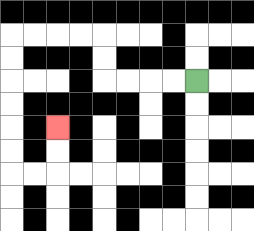{'start': '[8, 3]', 'end': '[2, 5]', 'path_directions': 'L,L,L,L,U,U,L,L,L,L,D,D,D,D,D,D,R,R,U,U', 'path_coordinates': '[[8, 3], [7, 3], [6, 3], [5, 3], [4, 3], [4, 2], [4, 1], [3, 1], [2, 1], [1, 1], [0, 1], [0, 2], [0, 3], [0, 4], [0, 5], [0, 6], [0, 7], [1, 7], [2, 7], [2, 6], [2, 5]]'}